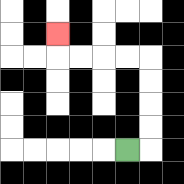{'start': '[5, 6]', 'end': '[2, 1]', 'path_directions': 'R,U,U,U,U,L,L,L,L,U', 'path_coordinates': '[[5, 6], [6, 6], [6, 5], [6, 4], [6, 3], [6, 2], [5, 2], [4, 2], [3, 2], [2, 2], [2, 1]]'}